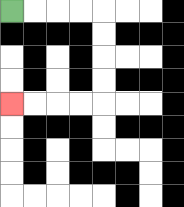{'start': '[0, 0]', 'end': '[0, 4]', 'path_directions': 'R,R,R,R,D,D,D,D,L,L,L,L', 'path_coordinates': '[[0, 0], [1, 0], [2, 0], [3, 0], [4, 0], [4, 1], [4, 2], [4, 3], [4, 4], [3, 4], [2, 4], [1, 4], [0, 4]]'}